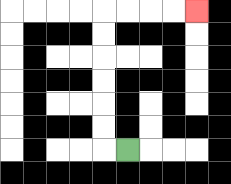{'start': '[5, 6]', 'end': '[8, 0]', 'path_directions': 'L,U,U,U,U,U,U,R,R,R,R', 'path_coordinates': '[[5, 6], [4, 6], [4, 5], [4, 4], [4, 3], [4, 2], [4, 1], [4, 0], [5, 0], [6, 0], [7, 0], [8, 0]]'}